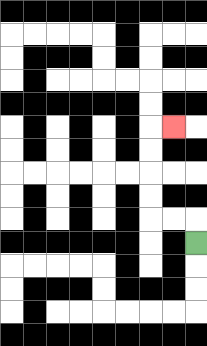{'start': '[8, 10]', 'end': '[7, 5]', 'path_directions': 'U,L,L,U,U,U,U,R', 'path_coordinates': '[[8, 10], [8, 9], [7, 9], [6, 9], [6, 8], [6, 7], [6, 6], [6, 5], [7, 5]]'}